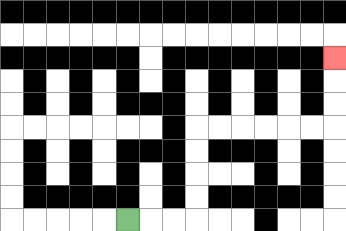{'start': '[5, 9]', 'end': '[14, 2]', 'path_directions': 'R,R,R,U,U,U,U,R,R,R,R,R,R,U,U,U', 'path_coordinates': '[[5, 9], [6, 9], [7, 9], [8, 9], [8, 8], [8, 7], [8, 6], [8, 5], [9, 5], [10, 5], [11, 5], [12, 5], [13, 5], [14, 5], [14, 4], [14, 3], [14, 2]]'}